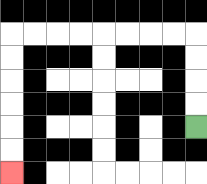{'start': '[8, 5]', 'end': '[0, 7]', 'path_directions': 'U,U,U,U,L,L,L,L,L,L,L,L,D,D,D,D,D,D', 'path_coordinates': '[[8, 5], [8, 4], [8, 3], [8, 2], [8, 1], [7, 1], [6, 1], [5, 1], [4, 1], [3, 1], [2, 1], [1, 1], [0, 1], [0, 2], [0, 3], [0, 4], [0, 5], [0, 6], [0, 7]]'}